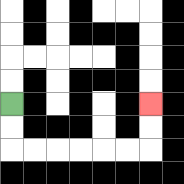{'start': '[0, 4]', 'end': '[6, 4]', 'path_directions': 'D,D,R,R,R,R,R,R,U,U', 'path_coordinates': '[[0, 4], [0, 5], [0, 6], [1, 6], [2, 6], [3, 6], [4, 6], [5, 6], [6, 6], [6, 5], [6, 4]]'}